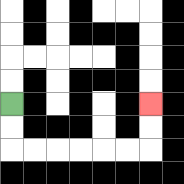{'start': '[0, 4]', 'end': '[6, 4]', 'path_directions': 'D,D,R,R,R,R,R,R,U,U', 'path_coordinates': '[[0, 4], [0, 5], [0, 6], [1, 6], [2, 6], [3, 6], [4, 6], [5, 6], [6, 6], [6, 5], [6, 4]]'}